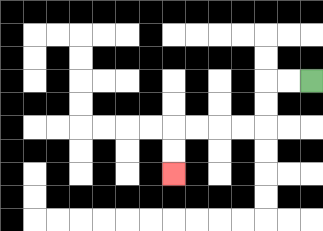{'start': '[13, 3]', 'end': '[7, 7]', 'path_directions': 'L,L,D,D,L,L,L,L,D,D', 'path_coordinates': '[[13, 3], [12, 3], [11, 3], [11, 4], [11, 5], [10, 5], [9, 5], [8, 5], [7, 5], [7, 6], [7, 7]]'}